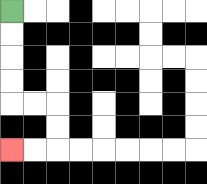{'start': '[0, 0]', 'end': '[0, 6]', 'path_directions': 'D,D,D,D,R,R,D,D,L,L', 'path_coordinates': '[[0, 0], [0, 1], [0, 2], [0, 3], [0, 4], [1, 4], [2, 4], [2, 5], [2, 6], [1, 6], [0, 6]]'}